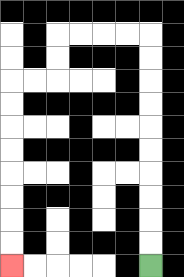{'start': '[6, 11]', 'end': '[0, 11]', 'path_directions': 'U,U,U,U,U,U,U,U,U,U,L,L,L,L,D,D,L,L,D,D,D,D,D,D,D,D', 'path_coordinates': '[[6, 11], [6, 10], [6, 9], [6, 8], [6, 7], [6, 6], [6, 5], [6, 4], [6, 3], [6, 2], [6, 1], [5, 1], [4, 1], [3, 1], [2, 1], [2, 2], [2, 3], [1, 3], [0, 3], [0, 4], [0, 5], [0, 6], [0, 7], [0, 8], [0, 9], [0, 10], [0, 11]]'}